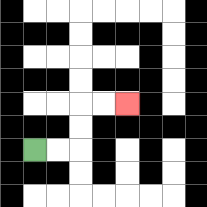{'start': '[1, 6]', 'end': '[5, 4]', 'path_directions': 'R,R,U,U,R,R', 'path_coordinates': '[[1, 6], [2, 6], [3, 6], [3, 5], [3, 4], [4, 4], [5, 4]]'}